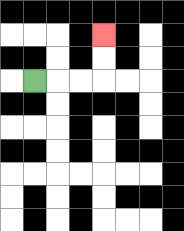{'start': '[1, 3]', 'end': '[4, 1]', 'path_directions': 'R,R,R,U,U', 'path_coordinates': '[[1, 3], [2, 3], [3, 3], [4, 3], [4, 2], [4, 1]]'}